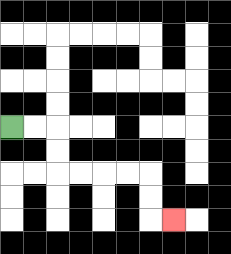{'start': '[0, 5]', 'end': '[7, 9]', 'path_directions': 'R,R,D,D,R,R,R,R,D,D,R', 'path_coordinates': '[[0, 5], [1, 5], [2, 5], [2, 6], [2, 7], [3, 7], [4, 7], [5, 7], [6, 7], [6, 8], [6, 9], [7, 9]]'}